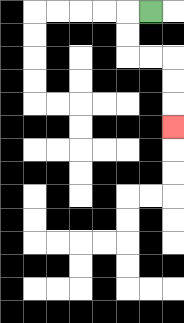{'start': '[6, 0]', 'end': '[7, 5]', 'path_directions': 'L,D,D,R,R,D,D,D', 'path_coordinates': '[[6, 0], [5, 0], [5, 1], [5, 2], [6, 2], [7, 2], [7, 3], [7, 4], [7, 5]]'}